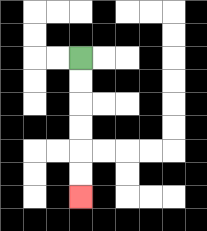{'start': '[3, 2]', 'end': '[3, 8]', 'path_directions': 'D,D,D,D,D,D', 'path_coordinates': '[[3, 2], [3, 3], [3, 4], [3, 5], [3, 6], [3, 7], [3, 8]]'}